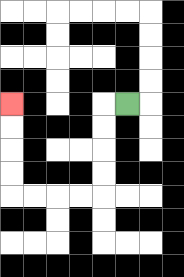{'start': '[5, 4]', 'end': '[0, 4]', 'path_directions': 'L,D,D,D,D,L,L,L,L,U,U,U,U', 'path_coordinates': '[[5, 4], [4, 4], [4, 5], [4, 6], [4, 7], [4, 8], [3, 8], [2, 8], [1, 8], [0, 8], [0, 7], [0, 6], [0, 5], [0, 4]]'}